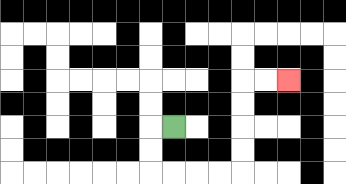{'start': '[7, 5]', 'end': '[12, 3]', 'path_directions': 'L,D,D,R,R,R,R,U,U,U,U,R,R', 'path_coordinates': '[[7, 5], [6, 5], [6, 6], [6, 7], [7, 7], [8, 7], [9, 7], [10, 7], [10, 6], [10, 5], [10, 4], [10, 3], [11, 3], [12, 3]]'}